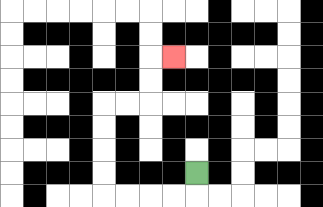{'start': '[8, 7]', 'end': '[7, 2]', 'path_directions': 'D,L,L,L,L,U,U,U,U,R,R,U,U,R', 'path_coordinates': '[[8, 7], [8, 8], [7, 8], [6, 8], [5, 8], [4, 8], [4, 7], [4, 6], [4, 5], [4, 4], [5, 4], [6, 4], [6, 3], [6, 2], [7, 2]]'}